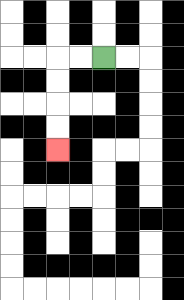{'start': '[4, 2]', 'end': '[2, 6]', 'path_directions': 'L,L,D,D,D,D', 'path_coordinates': '[[4, 2], [3, 2], [2, 2], [2, 3], [2, 4], [2, 5], [2, 6]]'}